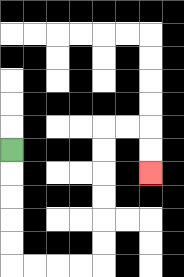{'start': '[0, 6]', 'end': '[6, 7]', 'path_directions': 'D,D,D,D,D,R,R,R,R,U,U,U,U,U,U,R,R,D,D', 'path_coordinates': '[[0, 6], [0, 7], [0, 8], [0, 9], [0, 10], [0, 11], [1, 11], [2, 11], [3, 11], [4, 11], [4, 10], [4, 9], [4, 8], [4, 7], [4, 6], [4, 5], [5, 5], [6, 5], [6, 6], [6, 7]]'}